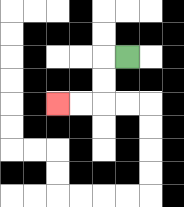{'start': '[5, 2]', 'end': '[2, 4]', 'path_directions': 'L,D,D,L,L', 'path_coordinates': '[[5, 2], [4, 2], [4, 3], [4, 4], [3, 4], [2, 4]]'}